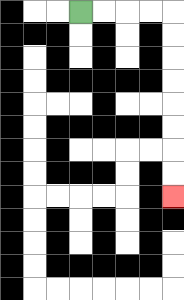{'start': '[3, 0]', 'end': '[7, 8]', 'path_directions': 'R,R,R,R,D,D,D,D,D,D,D,D', 'path_coordinates': '[[3, 0], [4, 0], [5, 0], [6, 0], [7, 0], [7, 1], [7, 2], [7, 3], [7, 4], [7, 5], [7, 6], [7, 7], [7, 8]]'}